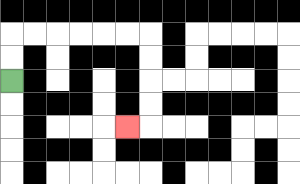{'start': '[0, 3]', 'end': '[5, 5]', 'path_directions': 'U,U,R,R,R,R,R,R,D,D,D,D,L', 'path_coordinates': '[[0, 3], [0, 2], [0, 1], [1, 1], [2, 1], [3, 1], [4, 1], [5, 1], [6, 1], [6, 2], [6, 3], [6, 4], [6, 5], [5, 5]]'}